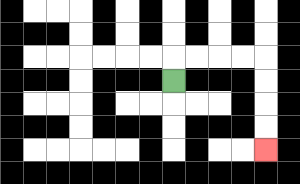{'start': '[7, 3]', 'end': '[11, 6]', 'path_directions': 'U,R,R,R,R,D,D,D,D', 'path_coordinates': '[[7, 3], [7, 2], [8, 2], [9, 2], [10, 2], [11, 2], [11, 3], [11, 4], [11, 5], [11, 6]]'}